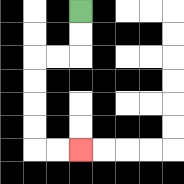{'start': '[3, 0]', 'end': '[3, 6]', 'path_directions': 'D,D,L,L,D,D,D,D,R,R', 'path_coordinates': '[[3, 0], [3, 1], [3, 2], [2, 2], [1, 2], [1, 3], [1, 4], [1, 5], [1, 6], [2, 6], [3, 6]]'}